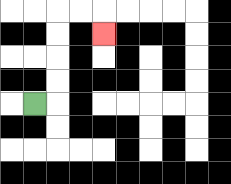{'start': '[1, 4]', 'end': '[4, 1]', 'path_directions': 'R,U,U,U,U,R,R,D', 'path_coordinates': '[[1, 4], [2, 4], [2, 3], [2, 2], [2, 1], [2, 0], [3, 0], [4, 0], [4, 1]]'}